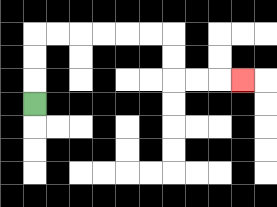{'start': '[1, 4]', 'end': '[10, 3]', 'path_directions': 'U,U,U,R,R,R,R,R,R,D,D,R,R,R', 'path_coordinates': '[[1, 4], [1, 3], [1, 2], [1, 1], [2, 1], [3, 1], [4, 1], [5, 1], [6, 1], [7, 1], [7, 2], [7, 3], [8, 3], [9, 3], [10, 3]]'}